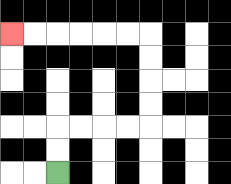{'start': '[2, 7]', 'end': '[0, 1]', 'path_directions': 'U,U,R,R,R,R,U,U,U,U,L,L,L,L,L,L', 'path_coordinates': '[[2, 7], [2, 6], [2, 5], [3, 5], [4, 5], [5, 5], [6, 5], [6, 4], [6, 3], [6, 2], [6, 1], [5, 1], [4, 1], [3, 1], [2, 1], [1, 1], [0, 1]]'}